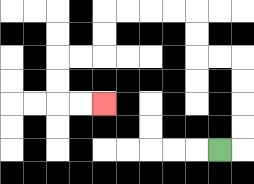{'start': '[9, 6]', 'end': '[4, 4]', 'path_directions': 'R,U,U,U,U,L,L,U,U,L,L,L,L,D,D,L,L,D,D,R,R', 'path_coordinates': '[[9, 6], [10, 6], [10, 5], [10, 4], [10, 3], [10, 2], [9, 2], [8, 2], [8, 1], [8, 0], [7, 0], [6, 0], [5, 0], [4, 0], [4, 1], [4, 2], [3, 2], [2, 2], [2, 3], [2, 4], [3, 4], [4, 4]]'}